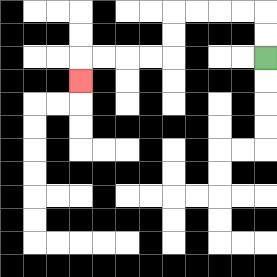{'start': '[11, 2]', 'end': '[3, 3]', 'path_directions': 'U,U,L,L,L,L,D,D,L,L,L,L,D', 'path_coordinates': '[[11, 2], [11, 1], [11, 0], [10, 0], [9, 0], [8, 0], [7, 0], [7, 1], [7, 2], [6, 2], [5, 2], [4, 2], [3, 2], [3, 3]]'}